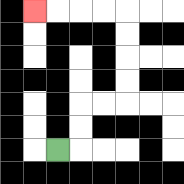{'start': '[2, 6]', 'end': '[1, 0]', 'path_directions': 'R,U,U,R,R,U,U,U,U,L,L,L,L', 'path_coordinates': '[[2, 6], [3, 6], [3, 5], [3, 4], [4, 4], [5, 4], [5, 3], [5, 2], [5, 1], [5, 0], [4, 0], [3, 0], [2, 0], [1, 0]]'}